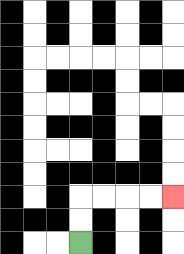{'start': '[3, 10]', 'end': '[7, 8]', 'path_directions': 'U,U,R,R,R,R', 'path_coordinates': '[[3, 10], [3, 9], [3, 8], [4, 8], [5, 8], [6, 8], [7, 8]]'}